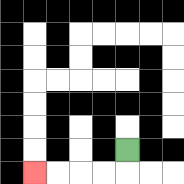{'start': '[5, 6]', 'end': '[1, 7]', 'path_directions': 'D,L,L,L,L', 'path_coordinates': '[[5, 6], [5, 7], [4, 7], [3, 7], [2, 7], [1, 7]]'}